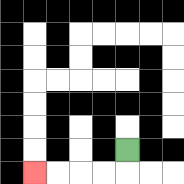{'start': '[5, 6]', 'end': '[1, 7]', 'path_directions': 'D,L,L,L,L', 'path_coordinates': '[[5, 6], [5, 7], [4, 7], [3, 7], [2, 7], [1, 7]]'}